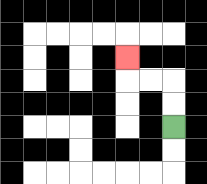{'start': '[7, 5]', 'end': '[5, 2]', 'path_directions': 'U,U,L,L,U', 'path_coordinates': '[[7, 5], [7, 4], [7, 3], [6, 3], [5, 3], [5, 2]]'}